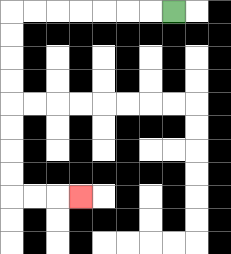{'start': '[7, 0]', 'end': '[3, 8]', 'path_directions': 'L,L,L,L,L,L,L,D,D,D,D,D,D,D,D,R,R,R', 'path_coordinates': '[[7, 0], [6, 0], [5, 0], [4, 0], [3, 0], [2, 0], [1, 0], [0, 0], [0, 1], [0, 2], [0, 3], [0, 4], [0, 5], [0, 6], [0, 7], [0, 8], [1, 8], [2, 8], [3, 8]]'}